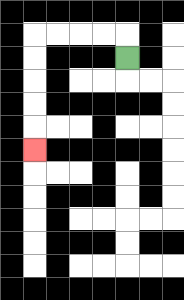{'start': '[5, 2]', 'end': '[1, 6]', 'path_directions': 'U,L,L,L,L,D,D,D,D,D', 'path_coordinates': '[[5, 2], [5, 1], [4, 1], [3, 1], [2, 1], [1, 1], [1, 2], [1, 3], [1, 4], [1, 5], [1, 6]]'}